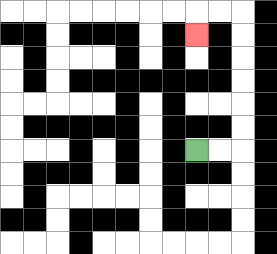{'start': '[8, 6]', 'end': '[8, 1]', 'path_directions': 'R,R,U,U,U,U,U,U,L,L,D', 'path_coordinates': '[[8, 6], [9, 6], [10, 6], [10, 5], [10, 4], [10, 3], [10, 2], [10, 1], [10, 0], [9, 0], [8, 0], [8, 1]]'}